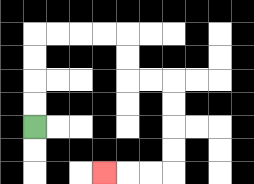{'start': '[1, 5]', 'end': '[4, 7]', 'path_directions': 'U,U,U,U,R,R,R,R,D,D,R,R,D,D,D,D,L,L,L', 'path_coordinates': '[[1, 5], [1, 4], [1, 3], [1, 2], [1, 1], [2, 1], [3, 1], [4, 1], [5, 1], [5, 2], [5, 3], [6, 3], [7, 3], [7, 4], [7, 5], [7, 6], [7, 7], [6, 7], [5, 7], [4, 7]]'}